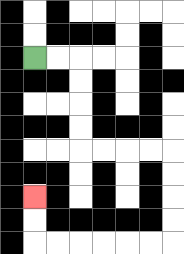{'start': '[1, 2]', 'end': '[1, 8]', 'path_directions': 'R,R,D,D,D,D,R,R,R,R,D,D,D,D,L,L,L,L,L,L,U,U', 'path_coordinates': '[[1, 2], [2, 2], [3, 2], [3, 3], [3, 4], [3, 5], [3, 6], [4, 6], [5, 6], [6, 6], [7, 6], [7, 7], [7, 8], [7, 9], [7, 10], [6, 10], [5, 10], [4, 10], [3, 10], [2, 10], [1, 10], [1, 9], [1, 8]]'}